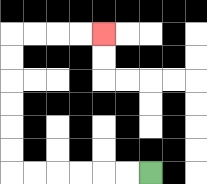{'start': '[6, 7]', 'end': '[4, 1]', 'path_directions': 'L,L,L,L,L,L,U,U,U,U,U,U,R,R,R,R', 'path_coordinates': '[[6, 7], [5, 7], [4, 7], [3, 7], [2, 7], [1, 7], [0, 7], [0, 6], [0, 5], [0, 4], [0, 3], [0, 2], [0, 1], [1, 1], [2, 1], [3, 1], [4, 1]]'}